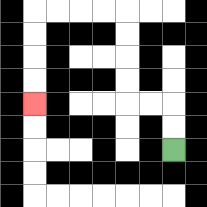{'start': '[7, 6]', 'end': '[1, 4]', 'path_directions': 'U,U,L,L,U,U,U,U,L,L,L,L,D,D,D,D', 'path_coordinates': '[[7, 6], [7, 5], [7, 4], [6, 4], [5, 4], [5, 3], [5, 2], [5, 1], [5, 0], [4, 0], [3, 0], [2, 0], [1, 0], [1, 1], [1, 2], [1, 3], [1, 4]]'}